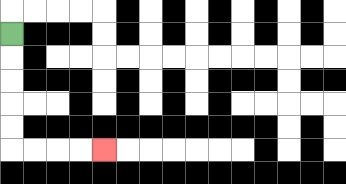{'start': '[0, 1]', 'end': '[4, 6]', 'path_directions': 'D,D,D,D,D,R,R,R,R', 'path_coordinates': '[[0, 1], [0, 2], [0, 3], [0, 4], [0, 5], [0, 6], [1, 6], [2, 6], [3, 6], [4, 6]]'}